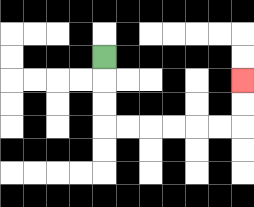{'start': '[4, 2]', 'end': '[10, 3]', 'path_directions': 'D,D,D,R,R,R,R,R,R,U,U', 'path_coordinates': '[[4, 2], [4, 3], [4, 4], [4, 5], [5, 5], [6, 5], [7, 5], [8, 5], [9, 5], [10, 5], [10, 4], [10, 3]]'}